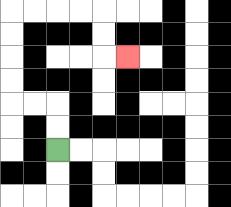{'start': '[2, 6]', 'end': '[5, 2]', 'path_directions': 'U,U,L,L,U,U,U,U,R,R,R,R,D,D,R', 'path_coordinates': '[[2, 6], [2, 5], [2, 4], [1, 4], [0, 4], [0, 3], [0, 2], [0, 1], [0, 0], [1, 0], [2, 0], [3, 0], [4, 0], [4, 1], [4, 2], [5, 2]]'}